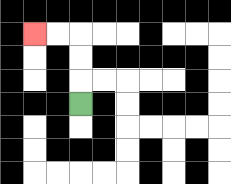{'start': '[3, 4]', 'end': '[1, 1]', 'path_directions': 'U,U,U,L,L', 'path_coordinates': '[[3, 4], [3, 3], [3, 2], [3, 1], [2, 1], [1, 1]]'}